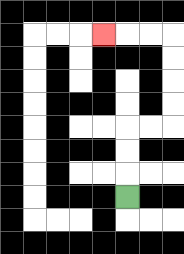{'start': '[5, 8]', 'end': '[4, 1]', 'path_directions': 'U,U,U,R,R,U,U,U,U,L,L,L', 'path_coordinates': '[[5, 8], [5, 7], [5, 6], [5, 5], [6, 5], [7, 5], [7, 4], [7, 3], [7, 2], [7, 1], [6, 1], [5, 1], [4, 1]]'}